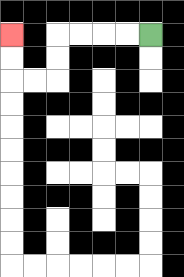{'start': '[6, 1]', 'end': '[0, 1]', 'path_directions': 'L,L,L,L,D,D,L,L,U,U', 'path_coordinates': '[[6, 1], [5, 1], [4, 1], [3, 1], [2, 1], [2, 2], [2, 3], [1, 3], [0, 3], [0, 2], [0, 1]]'}